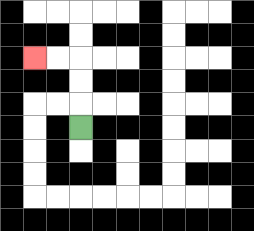{'start': '[3, 5]', 'end': '[1, 2]', 'path_directions': 'U,U,U,L,L', 'path_coordinates': '[[3, 5], [3, 4], [3, 3], [3, 2], [2, 2], [1, 2]]'}